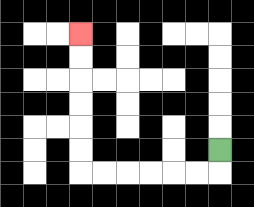{'start': '[9, 6]', 'end': '[3, 1]', 'path_directions': 'D,L,L,L,L,L,L,U,U,U,U,U,U', 'path_coordinates': '[[9, 6], [9, 7], [8, 7], [7, 7], [6, 7], [5, 7], [4, 7], [3, 7], [3, 6], [3, 5], [3, 4], [3, 3], [3, 2], [3, 1]]'}